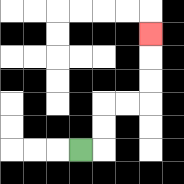{'start': '[3, 6]', 'end': '[6, 1]', 'path_directions': 'R,U,U,R,R,U,U,U', 'path_coordinates': '[[3, 6], [4, 6], [4, 5], [4, 4], [5, 4], [6, 4], [6, 3], [6, 2], [6, 1]]'}